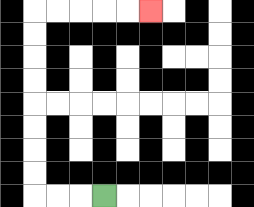{'start': '[4, 8]', 'end': '[6, 0]', 'path_directions': 'L,L,L,U,U,U,U,U,U,U,U,R,R,R,R,R', 'path_coordinates': '[[4, 8], [3, 8], [2, 8], [1, 8], [1, 7], [1, 6], [1, 5], [1, 4], [1, 3], [1, 2], [1, 1], [1, 0], [2, 0], [3, 0], [4, 0], [5, 0], [6, 0]]'}